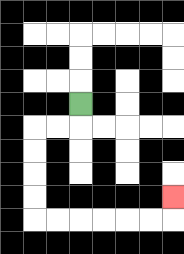{'start': '[3, 4]', 'end': '[7, 8]', 'path_directions': 'D,L,L,D,D,D,D,R,R,R,R,R,R,U', 'path_coordinates': '[[3, 4], [3, 5], [2, 5], [1, 5], [1, 6], [1, 7], [1, 8], [1, 9], [2, 9], [3, 9], [4, 9], [5, 9], [6, 9], [7, 9], [7, 8]]'}